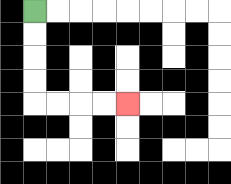{'start': '[1, 0]', 'end': '[5, 4]', 'path_directions': 'D,D,D,D,R,R,R,R', 'path_coordinates': '[[1, 0], [1, 1], [1, 2], [1, 3], [1, 4], [2, 4], [3, 4], [4, 4], [5, 4]]'}